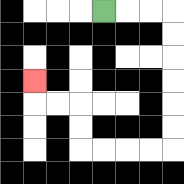{'start': '[4, 0]', 'end': '[1, 3]', 'path_directions': 'R,R,R,D,D,D,D,D,D,L,L,L,L,U,U,L,L,U', 'path_coordinates': '[[4, 0], [5, 0], [6, 0], [7, 0], [7, 1], [7, 2], [7, 3], [7, 4], [7, 5], [7, 6], [6, 6], [5, 6], [4, 6], [3, 6], [3, 5], [3, 4], [2, 4], [1, 4], [1, 3]]'}